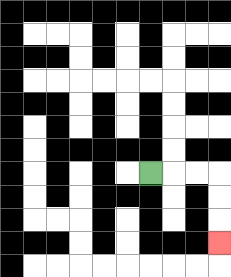{'start': '[6, 7]', 'end': '[9, 10]', 'path_directions': 'R,R,R,D,D,D', 'path_coordinates': '[[6, 7], [7, 7], [8, 7], [9, 7], [9, 8], [9, 9], [9, 10]]'}